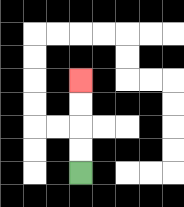{'start': '[3, 7]', 'end': '[3, 3]', 'path_directions': 'U,U,U,U', 'path_coordinates': '[[3, 7], [3, 6], [3, 5], [3, 4], [3, 3]]'}